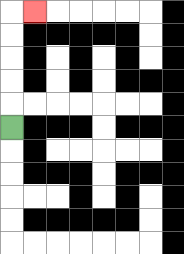{'start': '[0, 5]', 'end': '[1, 0]', 'path_directions': 'U,U,U,U,U,R', 'path_coordinates': '[[0, 5], [0, 4], [0, 3], [0, 2], [0, 1], [0, 0], [1, 0]]'}